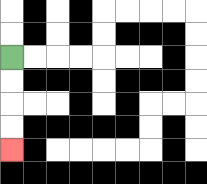{'start': '[0, 2]', 'end': '[0, 6]', 'path_directions': 'D,D,D,D', 'path_coordinates': '[[0, 2], [0, 3], [0, 4], [0, 5], [0, 6]]'}